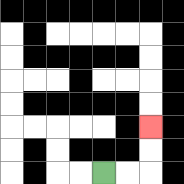{'start': '[4, 7]', 'end': '[6, 5]', 'path_directions': 'R,R,U,U', 'path_coordinates': '[[4, 7], [5, 7], [6, 7], [6, 6], [6, 5]]'}